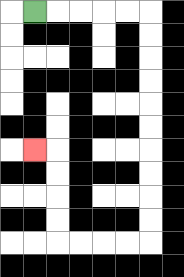{'start': '[1, 0]', 'end': '[1, 6]', 'path_directions': 'R,R,R,R,R,D,D,D,D,D,D,D,D,D,D,L,L,L,L,U,U,U,U,L', 'path_coordinates': '[[1, 0], [2, 0], [3, 0], [4, 0], [5, 0], [6, 0], [6, 1], [6, 2], [6, 3], [6, 4], [6, 5], [6, 6], [6, 7], [6, 8], [6, 9], [6, 10], [5, 10], [4, 10], [3, 10], [2, 10], [2, 9], [2, 8], [2, 7], [2, 6], [1, 6]]'}